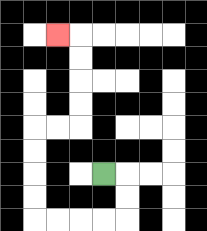{'start': '[4, 7]', 'end': '[2, 1]', 'path_directions': 'R,D,D,L,L,L,L,U,U,U,U,R,R,U,U,U,U,L', 'path_coordinates': '[[4, 7], [5, 7], [5, 8], [5, 9], [4, 9], [3, 9], [2, 9], [1, 9], [1, 8], [1, 7], [1, 6], [1, 5], [2, 5], [3, 5], [3, 4], [3, 3], [3, 2], [3, 1], [2, 1]]'}